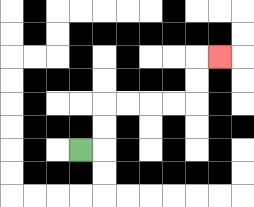{'start': '[3, 6]', 'end': '[9, 2]', 'path_directions': 'R,U,U,R,R,R,R,U,U,R', 'path_coordinates': '[[3, 6], [4, 6], [4, 5], [4, 4], [5, 4], [6, 4], [7, 4], [8, 4], [8, 3], [8, 2], [9, 2]]'}